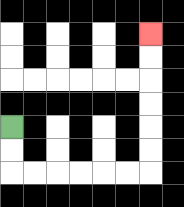{'start': '[0, 5]', 'end': '[6, 1]', 'path_directions': 'D,D,R,R,R,R,R,R,U,U,U,U,U,U', 'path_coordinates': '[[0, 5], [0, 6], [0, 7], [1, 7], [2, 7], [3, 7], [4, 7], [5, 7], [6, 7], [6, 6], [6, 5], [6, 4], [6, 3], [6, 2], [6, 1]]'}